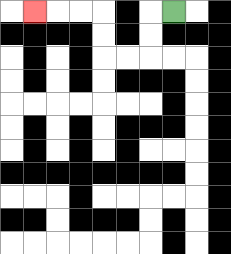{'start': '[7, 0]', 'end': '[1, 0]', 'path_directions': 'L,D,D,L,L,U,U,L,L,L', 'path_coordinates': '[[7, 0], [6, 0], [6, 1], [6, 2], [5, 2], [4, 2], [4, 1], [4, 0], [3, 0], [2, 0], [1, 0]]'}